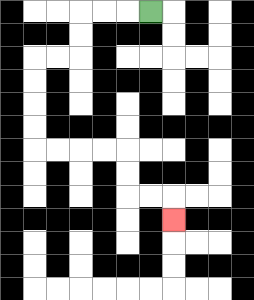{'start': '[6, 0]', 'end': '[7, 9]', 'path_directions': 'L,L,L,D,D,L,L,D,D,D,D,R,R,R,R,D,D,R,R,D', 'path_coordinates': '[[6, 0], [5, 0], [4, 0], [3, 0], [3, 1], [3, 2], [2, 2], [1, 2], [1, 3], [1, 4], [1, 5], [1, 6], [2, 6], [3, 6], [4, 6], [5, 6], [5, 7], [5, 8], [6, 8], [7, 8], [7, 9]]'}